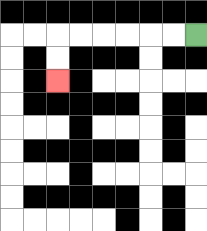{'start': '[8, 1]', 'end': '[2, 3]', 'path_directions': 'L,L,L,L,L,L,D,D', 'path_coordinates': '[[8, 1], [7, 1], [6, 1], [5, 1], [4, 1], [3, 1], [2, 1], [2, 2], [2, 3]]'}